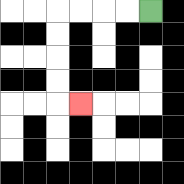{'start': '[6, 0]', 'end': '[3, 4]', 'path_directions': 'L,L,L,L,D,D,D,D,R', 'path_coordinates': '[[6, 0], [5, 0], [4, 0], [3, 0], [2, 0], [2, 1], [2, 2], [2, 3], [2, 4], [3, 4]]'}